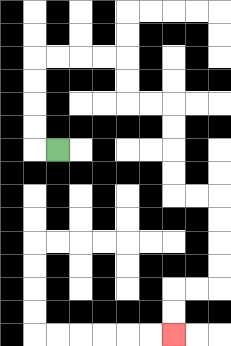{'start': '[2, 6]', 'end': '[7, 14]', 'path_directions': 'L,U,U,U,U,R,R,R,R,D,D,R,R,D,D,D,D,R,R,D,D,D,D,L,L,D,D', 'path_coordinates': '[[2, 6], [1, 6], [1, 5], [1, 4], [1, 3], [1, 2], [2, 2], [3, 2], [4, 2], [5, 2], [5, 3], [5, 4], [6, 4], [7, 4], [7, 5], [7, 6], [7, 7], [7, 8], [8, 8], [9, 8], [9, 9], [9, 10], [9, 11], [9, 12], [8, 12], [7, 12], [7, 13], [7, 14]]'}